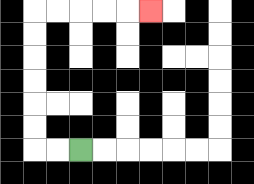{'start': '[3, 6]', 'end': '[6, 0]', 'path_directions': 'L,L,U,U,U,U,U,U,R,R,R,R,R', 'path_coordinates': '[[3, 6], [2, 6], [1, 6], [1, 5], [1, 4], [1, 3], [1, 2], [1, 1], [1, 0], [2, 0], [3, 0], [4, 0], [5, 0], [6, 0]]'}